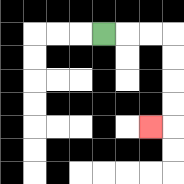{'start': '[4, 1]', 'end': '[6, 5]', 'path_directions': 'R,R,R,D,D,D,D,L', 'path_coordinates': '[[4, 1], [5, 1], [6, 1], [7, 1], [7, 2], [7, 3], [7, 4], [7, 5], [6, 5]]'}